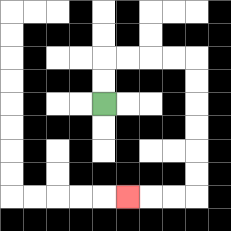{'start': '[4, 4]', 'end': '[5, 8]', 'path_directions': 'U,U,R,R,R,R,D,D,D,D,D,D,L,L,L', 'path_coordinates': '[[4, 4], [4, 3], [4, 2], [5, 2], [6, 2], [7, 2], [8, 2], [8, 3], [8, 4], [8, 5], [8, 6], [8, 7], [8, 8], [7, 8], [6, 8], [5, 8]]'}